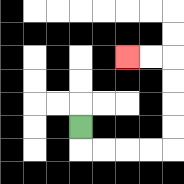{'start': '[3, 5]', 'end': '[5, 2]', 'path_directions': 'D,R,R,R,R,U,U,U,U,L,L', 'path_coordinates': '[[3, 5], [3, 6], [4, 6], [5, 6], [6, 6], [7, 6], [7, 5], [7, 4], [7, 3], [7, 2], [6, 2], [5, 2]]'}